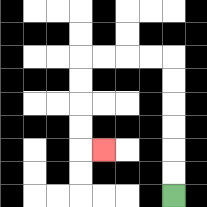{'start': '[7, 8]', 'end': '[4, 6]', 'path_directions': 'U,U,U,U,U,U,L,L,L,L,D,D,D,D,R', 'path_coordinates': '[[7, 8], [7, 7], [7, 6], [7, 5], [7, 4], [7, 3], [7, 2], [6, 2], [5, 2], [4, 2], [3, 2], [3, 3], [3, 4], [3, 5], [3, 6], [4, 6]]'}